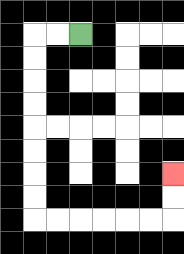{'start': '[3, 1]', 'end': '[7, 7]', 'path_directions': 'L,L,D,D,D,D,D,D,D,D,R,R,R,R,R,R,U,U', 'path_coordinates': '[[3, 1], [2, 1], [1, 1], [1, 2], [1, 3], [1, 4], [1, 5], [1, 6], [1, 7], [1, 8], [1, 9], [2, 9], [3, 9], [4, 9], [5, 9], [6, 9], [7, 9], [7, 8], [7, 7]]'}